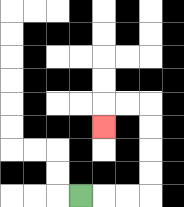{'start': '[3, 8]', 'end': '[4, 5]', 'path_directions': 'R,R,R,U,U,U,U,L,L,D', 'path_coordinates': '[[3, 8], [4, 8], [5, 8], [6, 8], [6, 7], [6, 6], [6, 5], [6, 4], [5, 4], [4, 4], [4, 5]]'}